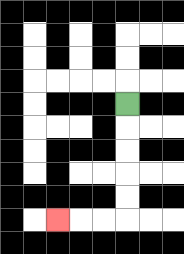{'start': '[5, 4]', 'end': '[2, 9]', 'path_directions': 'D,D,D,D,D,L,L,L', 'path_coordinates': '[[5, 4], [5, 5], [5, 6], [5, 7], [5, 8], [5, 9], [4, 9], [3, 9], [2, 9]]'}